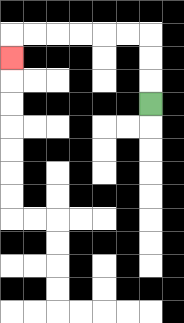{'start': '[6, 4]', 'end': '[0, 2]', 'path_directions': 'U,U,U,L,L,L,L,L,L,D', 'path_coordinates': '[[6, 4], [6, 3], [6, 2], [6, 1], [5, 1], [4, 1], [3, 1], [2, 1], [1, 1], [0, 1], [0, 2]]'}